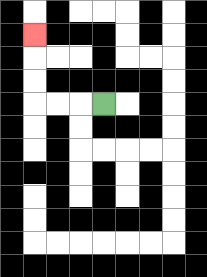{'start': '[4, 4]', 'end': '[1, 1]', 'path_directions': 'L,L,L,U,U,U', 'path_coordinates': '[[4, 4], [3, 4], [2, 4], [1, 4], [1, 3], [1, 2], [1, 1]]'}